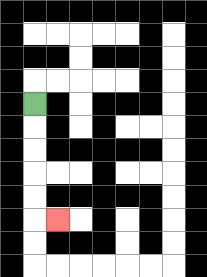{'start': '[1, 4]', 'end': '[2, 9]', 'path_directions': 'D,D,D,D,D,R', 'path_coordinates': '[[1, 4], [1, 5], [1, 6], [1, 7], [1, 8], [1, 9], [2, 9]]'}